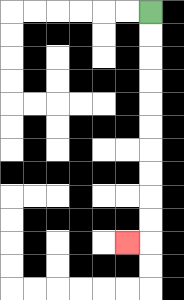{'start': '[6, 0]', 'end': '[5, 10]', 'path_directions': 'D,D,D,D,D,D,D,D,D,D,L', 'path_coordinates': '[[6, 0], [6, 1], [6, 2], [6, 3], [6, 4], [6, 5], [6, 6], [6, 7], [6, 8], [6, 9], [6, 10], [5, 10]]'}